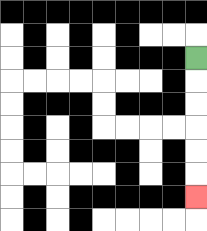{'start': '[8, 2]', 'end': '[8, 8]', 'path_directions': 'D,D,D,D,D,D', 'path_coordinates': '[[8, 2], [8, 3], [8, 4], [8, 5], [8, 6], [8, 7], [8, 8]]'}